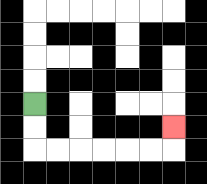{'start': '[1, 4]', 'end': '[7, 5]', 'path_directions': 'D,D,R,R,R,R,R,R,U', 'path_coordinates': '[[1, 4], [1, 5], [1, 6], [2, 6], [3, 6], [4, 6], [5, 6], [6, 6], [7, 6], [7, 5]]'}